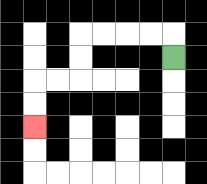{'start': '[7, 2]', 'end': '[1, 5]', 'path_directions': 'U,L,L,L,L,D,D,L,L,D,D', 'path_coordinates': '[[7, 2], [7, 1], [6, 1], [5, 1], [4, 1], [3, 1], [3, 2], [3, 3], [2, 3], [1, 3], [1, 4], [1, 5]]'}